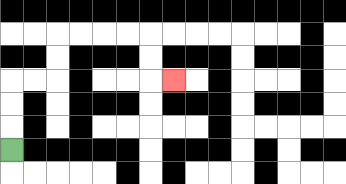{'start': '[0, 6]', 'end': '[7, 3]', 'path_directions': 'U,U,U,R,R,U,U,R,R,R,R,D,D,R', 'path_coordinates': '[[0, 6], [0, 5], [0, 4], [0, 3], [1, 3], [2, 3], [2, 2], [2, 1], [3, 1], [4, 1], [5, 1], [6, 1], [6, 2], [6, 3], [7, 3]]'}